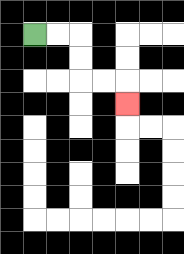{'start': '[1, 1]', 'end': '[5, 4]', 'path_directions': 'R,R,D,D,R,R,D', 'path_coordinates': '[[1, 1], [2, 1], [3, 1], [3, 2], [3, 3], [4, 3], [5, 3], [5, 4]]'}